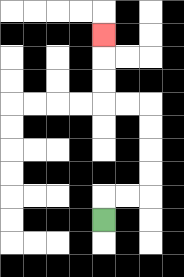{'start': '[4, 9]', 'end': '[4, 1]', 'path_directions': 'U,R,R,U,U,U,U,L,L,U,U,U', 'path_coordinates': '[[4, 9], [4, 8], [5, 8], [6, 8], [6, 7], [6, 6], [6, 5], [6, 4], [5, 4], [4, 4], [4, 3], [4, 2], [4, 1]]'}